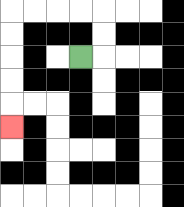{'start': '[3, 2]', 'end': '[0, 5]', 'path_directions': 'R,U,U,L,L,L,L,D,D,D,D,D', 'path_coordinates': '[[3, 2], [4, 2], [4, 1], [4, 0], [3, 0], [2, 0], [1, 0], [0, 0], [0, 1], [0, 2], [0, 3], [0, 4], [0, 5]]'}